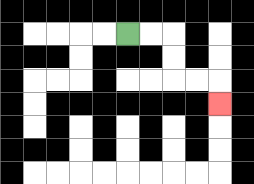{'start': '[5, 1]', 'end': '[9, 4]', 'path_directions': 'R,R,D,D,R,R,D', 'path_coordinates': '[[5, 1], [6, 1], [7, 1], [7, 2], [7, 3], [8, 3], [9, 3], [9, 4]]'}